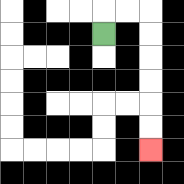{'start': '[4, 1]', 'end': '[6, 6]', 'path_directions': 'U,R,R,D,D,D,D,D,D', 'path_coordinates': '[[4, 1], [4, 0], [5, 0], [6, 0], [6, 1], [6, 2], [6, 3], [6, 4], [6, 5], [6, 6]]'}